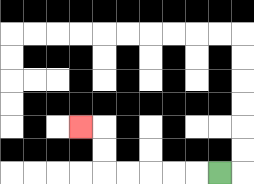{'start': '[9, 7]', 'end': '[3, 5]', 'path_directions': 'L,L,L,L,L,U,U,L', 'path_coordinates': '[[9, 7], [8, 7], [7, 7], [6, 7], [5, 7], [4, 7], [4, 6], [4, 5], [3, 5]]'}